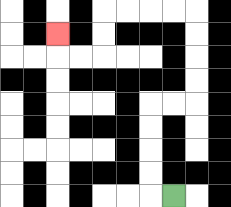{'start': '[7, 8]', 'end': '[2, 1]', 'path_directions': 'L,U,U,U,U,R,R,U,U,U,U,L,L,L,L,D,D,L,L,U', 'path_coordinates': '[[7, 8], [6, 8], [6, 7], [6, 6], [6, 5], [6, 4], [7, 4], [8, 4], [8, 3], [8, 2], [8, 1], [8, 0], [7, 0], [6, 0], [5, 0], [4, 0], [4, 1], [4, 2], [3, 2], [2, 2], [2, 1]]'}